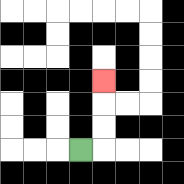{'start': '[3, 6]', 'end': '[4, 3]', 'path_directions': 'R,U,U,U', 'path_coordinates': '[[3, 6], [4, 6], [4, 5], [4, 4], [4, 3]]'}